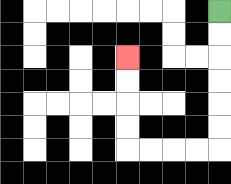{'start': '[9, 0]', 'end': '[5, 2]', 'path_directions': 'D,D,D,D,D,D,L,L,L,L,U,U,U,U', 'path_coordinates': '[[9, 0], [9, 1], [9, 2], [9, 3], [9, 4], [9, 5], [9, 6], [8, 6], [7, 6], [6, 6], [5, 6], [5, 5], [5, 4], [5, 3], [5, 2]]'}